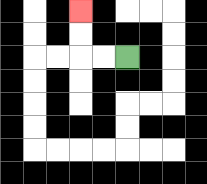{'start': '[5, 2]', 'end': '[3, 0]', 'path_directions': 'L,L,U,U', 'path_coordinates': '[[5, 2], [4, 2], [3, 2], [3, 1], [3, 0]]'}